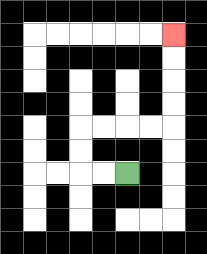{'start': '[5, 7]', 'end': '[7, 1]', 'path_directions': 'L,L,U,U,R,R,R,R,U,U,U,U', 'path_coordinates': '[[5, 7], [4, 7], [3, 7], [3, 6], [3, 5], [4, 5], [5, 5], [6, 5], [7, 5], [7, 4], [7, 3], [7, 2], [7, 1]]'}